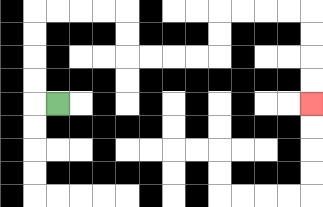{'start': '[2, 4]', 'end': '[13, 4]', 'path_directions': 'L,U,U,U,U,R,R,R,R,D,D,R,R,R,R,U,U,R,R,R,R,D,D,D,D', 'path_coordinates': '[[2, 4], [1, 4], [1, 3], [1, 2], [1, 1], [1, 0], [2, 0], [3, 0], [4, 0], [5, 0], [5, 1], [5, 2], [6, 2], [7, 2], [8, 2], [9, 2], [9, 1], [9, 0], [10, 0], [11, 0], [12, 0], [13, 0], [13, 1], [13, 2], [13, 3], [13, 4]]'}